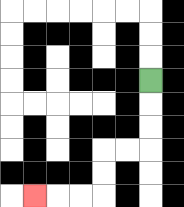{'start': '[6, 3]', 'end': '[1, 8]', 'path_directions': 'D,D,D,L,L,D,D,L,L,L', 'path_coordinates': '[[6, 3], [6, 4], [6, 5], [6, 6], [5, 6], [4, 6], [4, 7], [4, 8], [3, 8], [2, 8], [1, 8]]'}